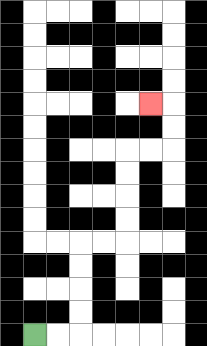{'start': '[1, 14]', 'end': '[6, 4]', 'path_directions': 'R,R,U,U,U,U,R,R,U,U,U,U,R,R,U,U,L', 'path_coordinates': '[[1, 14], [2, 14], [3, 14], [3, 13], [3, 12], [3, 11], [3, 10], [4, 10], [5, 10], [5, 9], [5, 8], [5, 7], [5, 6], [6, 6], [7, 6], [7, 5], [7, 4], [6, 4]]'}